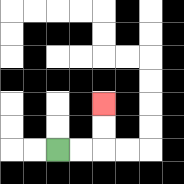{'start': '[2, 6]', 'end': '[4, 4]', 'path_directions': 'R,R,U,U', 'path_coordinates': '[[2, 6], [3, 6], [4, 6], [4, 5], [4, 4]]'}